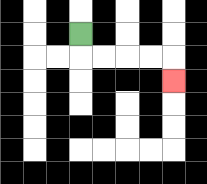{'start': '[3, 1]', 'end': '[7, 3]', 'path_directions': 'D,R,R,R,R,D', 'path_coordinates': '[[3, 1], [3, 2], [4, 2], [5, 2], [6, 2], [7, 2], [7, 3]]'}